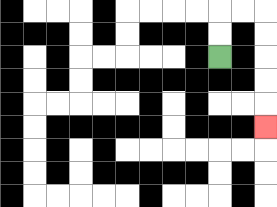{'start': '[9, 2]', 'end': '[11, 5]', 'path_directions': 'U,U,R,R,D,D,D,D,D', 'path_coordinates': '[[9, 2], [9, 1], [9, 0], [10, 0], [11, 0], [11, 1], [11, 2], [11, 3], [11, 4], [11, 5]]'}